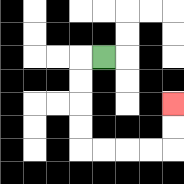{'start': '[4, 2]', 'end': '[7, 4]', 'path_directions': 'L,D,D,D,D,R,R,R,R,U,U', 'path_coordinates': '[[4, 2], [3, 2], [3, 3], [3, 4], [3, 5], [3, 6], [4, 6], [5, 6], [6, 6], [7, 6], [7, 5], [7, 4]]'}